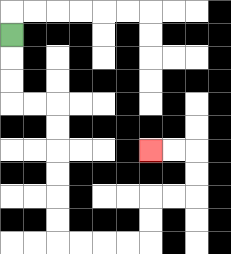{'start': '[0, 1]', 'end': '[6, 6]', 'path_directions': 'D,D,D,R,R,D,D,D,D,D,D,R,R,R,R,U,U,R,R,U,U,L,L', 'path_coordinates': '[[0, 1], [0, 2], [0, 3], [0, 4], [1, 4], [2, 4], [2, 5], [2, 6], [2, 7], [2, 8], [2, 9], [2, 10], [3, 10], [4, 10], [5, 10], [6, 10], [6, 9], [6, 8], [7, 8], [8, 8], [8, 7], [8, 6], [7, 6], [6, 6]]'}